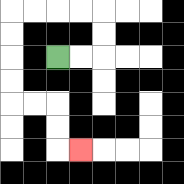{'start': '[2, 2]', 'end': '[3, 6]', 'path_directions': 'R,R,U,U,L,L,L,L,D,D,D,D,R,R,D,D,R', 'path_coordinates': '[[2, 2], [3, 2], [4, 2], [4, 1], [4, 0], [3, 0], [2, 0], [1, 0], [0, 0], [0, 1], [0, 2], [0, 3], [0, 4], [1, 4], [2, 4], [2, 5], [2, 6], [3, 6]]'}